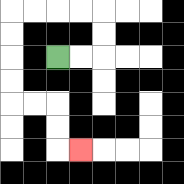{'start': '[2, 2]', 'end': '[3, 6]', 'path_directions': 'R,R,U,U,L,L,L,L,D,D,D,D,R,R,D,D,R', 'path_coordinates': '[[2, 2], [3, 2], [4, 2], [4, 1], [4, 0], [3, 0], [2, 0], [1, 0], [0, 0], [0, 1], [0, 2], [0, 3], [0, 4], [1, 4], [2, 4], [2, 5], [2, 6], [3, 6]]'}